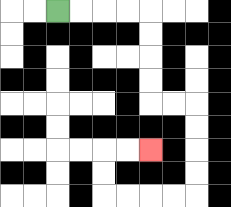{'start': '[2, 0]', 'end': '[6, 6]', 'path_directions': 'R,R,R,R,D,D,D,D,R,R,D,D,D,D,L,L,L,L,U,U,R,R', 'path_coordinates': '[[2, 0], [3, 0], [4, 0], [5, 0], [6, 0], [6, 1], [6, 2], [6, 3], [6, 4], [7, 4], [8, 4], [8, 5], [8, 6], [8, 7], [8, 8], [7, 8], [6, 8], [5, 8], [4, 8], [4, 7], [4, 6], [5, 6], [6, 6]]'}